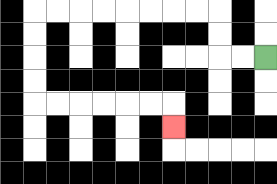{'start': '[11, 2]', 'end': '[7, 5]', 'path_directions': 'L,L,U,U,L,L,L,L,L,L,L,L,D,D,D,D,R,R,R,R,R,R,D', 'path_coordinates': '[[11, 2], [10, 2], [9, 2], [9, 1], [9, 0], [8, 0], [7, 0], [6, 0], [5, 0], [4, 0], [3, 0], [2, 0], [1, 0], [1, 1], [1, 2], [1, 3], [1, 4], [2, 4], [3, 4], [4, 4], [5, 4], [6, 4], [7, 4], [7, 5]]'}